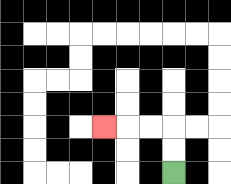{'start': '[7, 7]', 'end': '[4, 5]', 'path_directions': 'U,U,L,L,L', 'path_coordinates': '[[7, 7], [7, 6], [7, 5], [6, 5], [5, 5], [4, 5]]'}